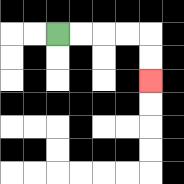{'start': '[2, 1]', 'end': '[6, 3]', 'path_directions': 'R,R,R,R,D,D', 'path_coordinates': '[[2, 1], [3, 1], [4, 1], [5, 1], [6, 1], [6, 2], [6, 3]]'}